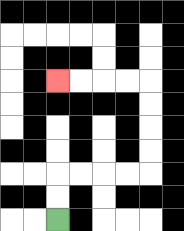{'start': '[2, 9]', 'end': '[2, 3]', 'path_directions': 'U,U,R,R,R,R,U,U,U,U,L,L,L,L', 'path_coordinates': '[[2, 9], [2, 8], [2, 7], [3, 7], [4, 7], [5, 7], [6, 7], [6, 6], [6, 5], [6, 4], [6, 3], [5, 3], [4, 3], [3, 3], [2, 3]]'}